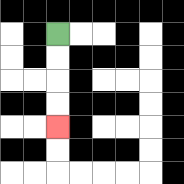{'start': '[2, 1]', 'end': '[2, 5]', 'path_directions': 'D,D,D,D', 'path_coordinates': '[[2, 1], [2, 2], [2, 3], [2, 4], [2, 5]]'}